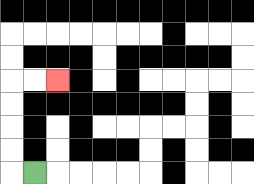{'start': '[1, 7]', 'end': '[2, 3]', 'path_directions': 'L,U,U,U,U,R,R', 'path_coordinates': '[[1, 7], [0, 7], [0, 6], [0, 5], [0, 4], [0, 3], [1, 3], [2, 3]]'}